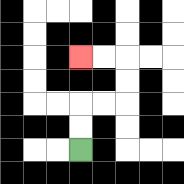{'start': '[3, 6]', 'end': '[3, 2]', 'path_directions': 'U,U,R,R,U,U,L,L', 'path_coordinates': '[[3, 6], [3, 5], [3, 4], [4, 4], [5, 4], [5, 3], [5, 2], [4, 2], [3, 2]]'}